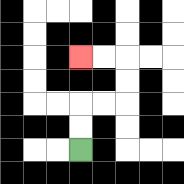{'start': '[3, 6]', 'end': '[3, 2]', 'path_directions': 'U,U,R,R,U,U,L,L', 'path_coordinates': '[[3, 6], [3, 5], [3, 4], [4, 4], [5, 4], [5, 3], [5, 2], [4, 2], [3, 2]]'}